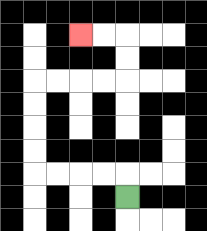{'start': '[5, 8]', 'end': '[3, 1]', 'path_directions': 'U,L,L,L,L,U,U,U,U,R,R,R,R,U,U,L,L', 'path_coordinates': '[[5, 8], [5, 7], [4, 7], [3, 7], [2, 7], [1, 7], [1, 6], [1, 5], [1, 4], [1, 3], [2, 3], [3, 3], [4, 3], [5, 3], [5, 2], [5, 1], [4, 1], [3, 1]]'}